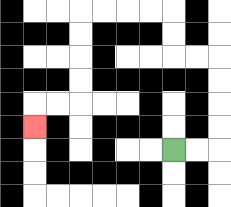{'start': '[7, 6]', 'end': '[1, 5]', 'path_directions': 'R,R,U,U,U,U,L,L,U,U,L,L,L,L,D,D,D,D,L,L,D', 'path_coordinates': '[[7, 6], [8, 6], [9, 6], [9, 5], [9, 4], [9, 3], [9, 2], [8, 2], [7, 2], [7, 1], [7, 0], [6, 0], [5, 0], [4, 0], [3, 0], [3, 1], [3, 2], [3, 3], [3, 4], [2, 4], [1, 4], [1, 5]]'}